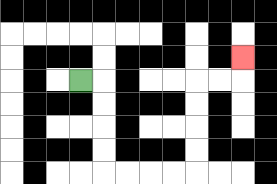{'start': '[3, 3]', 'end': '[10, 2]', 'path_directions': 'R,D,D,D,D,R,R,R,R,U,U,U,U,R,R,U', 'path_coordinates': '[[3, 3], [4, 3], [4, 4], [4, 5], [4, 6], [4, 7], [5, 7], [6, 7], [7, 7], [8, 7], [8, 6], [8, 5], [8, 4], [8, 3], [9, 3], [10, 3], [10, 2]]'}